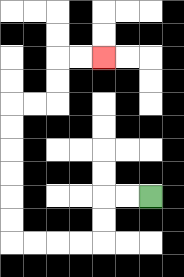{'start': '[6, 8]', 'end': '[4, 2]', 'path_directions': 'L,L,D,D,L,L,L,L,U,U,U,U,U,U,R,R,U,U,R,R', 'path_coordinates': '[[6, 8], [5, 8], [4, 8], [4, 9], [4, 10], [3, 10], [2, 10], [1, 10], [0, 10], [0, 9], [0, 8], [0, 7], [0, 6], [0, 5], [0, 4], [1, 4], [2, 4], [2, 3], [2, 2], [3, 2], [4, 2]]'}